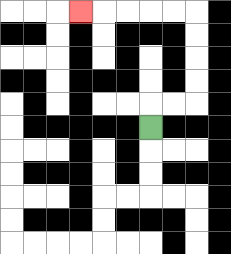{'start': '[6, 5]', 'end': '[3, 0]', 'path_directions': 'U,R,R,U,U,U,U,L,L,L,L,L', 'path_coordinates': '[[6, 5], [6, 4], [7, 4], [8, 4], [8, 3], [8, 2], [8, 1], [8, 0], [7, 0], [6, 0], [5, 0], [4, 0], [3, 0]]'}